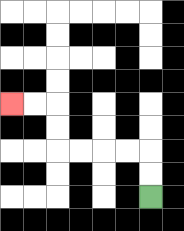{'start': '[6, 8]', 'end': '[0, 4]', 'path_directions': 'U,U,L,L,L,L,U,U,L,L', 'path_coordinates': '[[6, 8], [6, 7], [6, 6], [5, 6], [4, 6], [3, 6], [2, 6], [2, 5], [2, 4], [1, 4], [0, 4]]'}